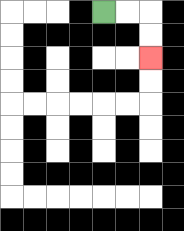{'start': '[4, 0]', 'end': '[6, 2]', 'path_directions': 'R,R,D,D', 'path_coordinates': '[[4, 0], [5, 0], [6, 0], [6, 1], [6, 2]]'}